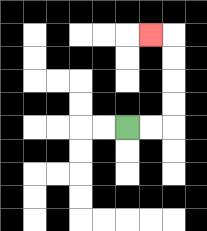{'start': '[5, 5]', 'end': '[6, 1]', 'path_directions': 'R,R,U,U,U,U,L', 'path_coordinates': '[[5, 5], [6, 5], [7, 5], [7, 4], [7, 3], [7, 2], [7, 1], [6, 1]]'}